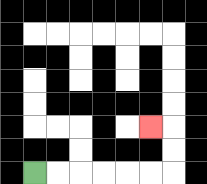{'start': '[1, 7]', 'end': '[6, 5]', 'path_directions': 'R,R,R,R,R,R,U,U,L', 'path_coordinates': '[[1, 7], [2, 7], [3, 7], [4, 7], [5, 7], [6, 7], [7, 7], [7, 6], [7, 5], [6, 5]]'}